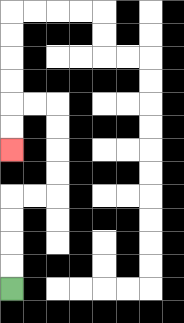{'start': '[0, 12]', 'end': '[0, 6]', 'path_directions': 'U,U,U,U,R,R,U,U,U,U,L,L,D,D', 'path_coordinates': '[[0, 12], [0, 11], [0, 10], [0, 9], [0, 8], [1, 8], [2, 8], [2, 7], [2, 6], [2, 5], [2, 4], [1, 4], [0, 4], [0, 5], [0, 6]]'}